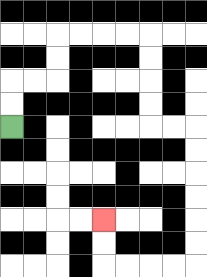{'start': '[0, 5]', 'end': '[4, 9]', 'path_directions': 'U,U,R,R,U,U,R,R,R,R,D,D,D,D,R,R,D,D,D,D,D,D,L,L,L,L,U,U', 'path_coordinates': '[[0, 5], [0, 4], [0, 3], [1, 3], [2, 3], [2, 2], [2, 1], [3, 1], [4, 1], [5, 1], [6, 1], [6, 2], [6, 3], [6, 4], [6, 5], [7, 5], [8, 5], [8, 6], [8, 7], [8, 8], [8, 9], [8, 10], [8, 11], [7, 11], [6, 11], [5, 11], [4, 11], [4, 10], [4, 9]]'}